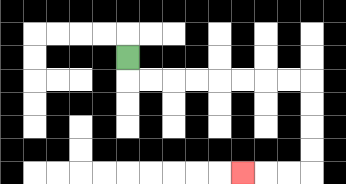{'start': '[5, 2]', 'end': '[10, 7]', 'path_directions': 'D,R,R,R,R,R,R,R,R,D,D,D,D,L,L,L', 'path_coordinates': '[[5, 2], [5, 3], [6, 3], [7, 3], [8, 3], [9, 3], [10, 3], [11, 3], [12, 3], [13, 3], [13, 4], [13, 5], [13, 6], [13, 7], [12, 7], [11, 7], [10, 7]]'}